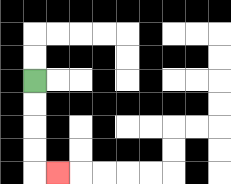{'start': '[1, 3]', 'end': '[2, 7]', 'path_directions': 'D,D,D,D,R', 'path_coordinates': '[[1, 3], [1, 4], [1, 5], [1, 6], [1, 7], [2, 7]]'}